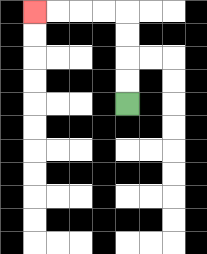{'start': '[5, 4]', 'end': '[1, 0]', 'path_directions': 'U,U,U,U,L,L,L,L', 'path_coordinates': '[[5, 4], [5, 3], [5, 2], [5, 1], [5, 0], [4, 0], [3, 0], [2, 0], [1, 0]]'}